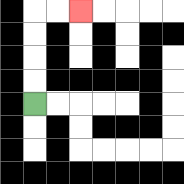{'start': '[1, 4]', 'end': '[3, 0]', 'path_directions': 'U,U,U,U,R,R', 'path_coordinates': '[[1, 4], [1, 3], [1, 2], [1, 1], [1, 0], [2, 0], [3, 0]]'}